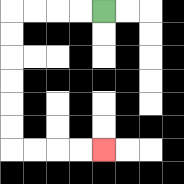{'start': '[4, 0]', 'end': '[4, 6]', 'path_directions': 'L,L,L,L,D,D,D,D,D,D,R,R,R,R', 'path_coordinates': '[[4, 0], [3, 0], [2, 0], [1, 0], [0, 0], [0, 1], [0, 2], [0, 3], [0, 4], [0, 5], [0, 6], [1, 6], [2, 6], [3, 6], [4, 6]]'}